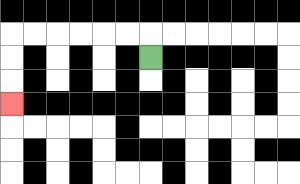{'start': '[6, 2]', 'end': '[0, 4]', 'path_directions': 'U,L,L,L,L,L,L,D,D,D', 'path_coordinates': '[[6, 2], [6, 1], [5, 1], [4, 1], [3, 1], [2, 1], [1, 1], [0, 1], [0, 2], [0, 3], [0, 4]]'}